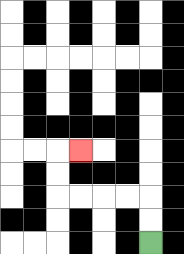{'start': '[6, 10]', 'end': '[3, 6]', 'path_directions': 'U,U,L,L,L,L,U,U,R', 'path_coordinates': '[[6, 10], [6, 9], [6, 8], [5, 8], [4, 8], [3, 8], [2, 8], [2, 7], [2, 6], [3, 6]]'}